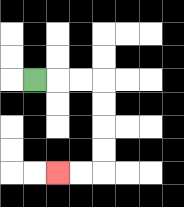{'start': '[1, 3]', 'end': '[2, 7]', 'path_directions': 'R,R,R,D,D,D,D,L,L', 'path_coordinates': '[[1, 3], [2, 3], [3, 3], [4, 3], [4, 4], [4, 5], [4, 6], [4, 7], [3, 7], [2, 7]]'}